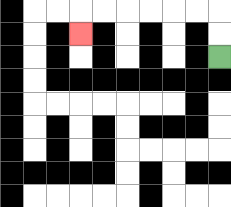{'start': '[9, 2]', 'end': '[3, 1]', 'path_directions': 'U,U,L,L,L,L,L,L,D', 'path_coordinates': '[[9, 2], [9, 1], [9, 0], [8, 0], [7, 0], [6, 0], [5, 0], [4, 0], [3, 0], [3, 1]]'}